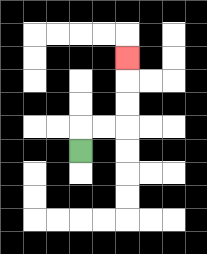{'start': '[3, 6]', 'end': '[5, 2]', 'path_directions': 'U,R,R,U,U,U', 'path_coordinates': '[[3, 6], [3, 5], [4, 5], [5, 5], [5, 4], [5, 3], [5, 2]]'}